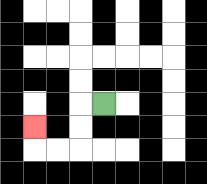{'start': '[4, 4]', 'end': '[1, 5]', 'path_directions': 'L,D,D,L,L,U', 'path_coordinates': '[[4, 4], [3, 4], [3, 5], [3, 6], [2, 6], [1, 6], [1, 5]]'}